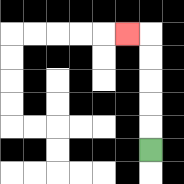{'start': '[6, 6]', 'end': '[5, 1]', 'path_directions': 'U,U,U,U,U,L', 'path_coordinates': '[[6, 6], [6, 5], [6, 4], [6, 3], [6, 2], [6, 1], [5, 1]]'}